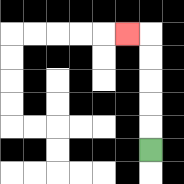{'start': '[6, 6]', 'end': '[5, 1]', 'path_directions': 'U,U,U,U,U,L', 'path_coordinates': '[[6, 6], [6, 5], [6, 4], [6, 3], [6, 2], [6, 1], [5, 1]]'}